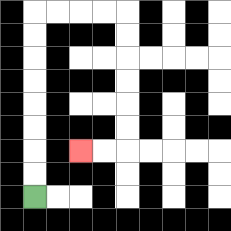{'start': '[1, 8]', 'end': '[3, 6]', 'path_directions': 'U,U,U,U,U,U,U,U,R,R,R,R,D,D,D,D,D,D,L,L', 'path_coordinates': '[[1, 8], [1, 7], [1, 6], [1, 5], [1, 4], [1, 3], [1, 2], [1, 1], [1, 0], [2, 0], [3, 0], [4, 0], [5, 0], [5, 1], [5, 2], [5, 3], [5, 4], [5, 5], [5, 6], [4, 6], [3, 6]]'}